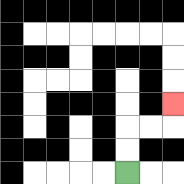{'start': '[5, 7]', 'end': '[7, 4]', 'path_directions': 'U,U,R,R,U', 'path_coordinates': '[[5, 7], [5, 6], [5, 5], [6, 5], [7, 5], [7, 4]]'}